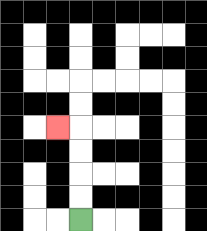{'start': '[3, 9]', 'end': '[2, 5]', 'path_directions': 'U,U,U,U,L', 'path_coordinates': '[[3, 9], [3, 8], [3, 7], [3, 6], [3, 5], [2, 5]]'}